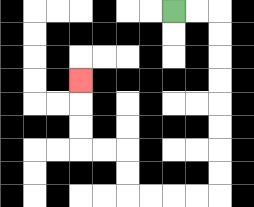{'start': '[7, 0]', 'end': '[3, 3]', 'path_directions': 'R,R,D,D,D,D,D,D,D,D,L,L,L,L,U,U,L,L,U,U,U', 'path_coordinates': '[[7, 0], [8, 0], [9, 0], [9, 1], [9, 2], [9, 3], [9, 4], [9, 5], [9, 6], [9, 7], [9, 8], [8, 8], [7, 8], [6, 8], [5, 8], [5, 7], [5, 6], [4, 6], [3, 6], [3, 5], [3, 4], [3, 3]]'}